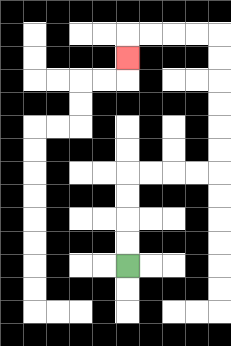{'start': '[5, 11]', 'end': '[5, 2]', 'path_directions': 'U,U,U,U,R,R,R,R,U,U,U,U,U,U,L,L,L,L,D', 'path_coordinates': '[[5, 11], [5, 10], [5, 9], [5, 8], [5, 7], [6, 7], [7, 7], [8, 7], [9, 7], [9, 6], [9, 5], [9, 4], [9, 3], [9, 2], [9, 1], [8, 1], [7, 1], [6, 1], [5, 1], [5, 2]]'}